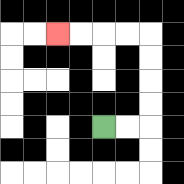{'start': '[4, 5]', 'end': '[2, 1]', 'path_directions': 'R,R,U,U,U,U,L,L,L,L', 'path_coordinates': '[[4, 5], [5, 5], [6, 5], [6, 4], [6, 3], [6, 2], [6, 1], [5, 1], [4, 1], [3, 1], [2, 1]]'}